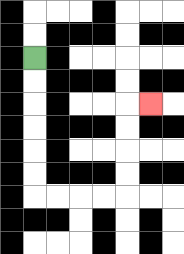{'start': '[1, 2]', 'end': '[6, 4]', 'path_directions': 'D,D,D,D,D,D,R,R,R,R,U,U,U,U,R', 'path_coordinates': '[[1, 2], [1, 3], [1, 4], [1, 5], [1, 6], [1, 7], [1, 8], [2, 8], [3, 8], [4, 8], [5, 8], [5, 7], [5, 6], [5, 5], [5, 4], [6, 4]]'}